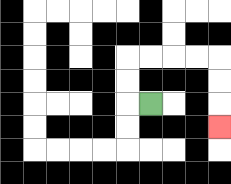{'start': '[6, 4]', 'end': '[9, 5]', 'path_directions': 'L,U,U,R,R,R,R,D,D,D', 'path_coordinates': '[[6, 4], [5, 4], [5, 3], [5, 2], [6, 2], [7, 2], [8, 2], [9, 2], [9, 3], [9, 4], [9, 5]]'}